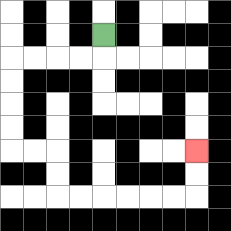{'start': '[4, 1]', 'end': '[8, 6]', 'path_directions': 'D,L,L,L,L,D,D,D,D,R,R,D,D,R,R,R,R,R,R,U,U', 'path_coordinates': '[[4, 1], [4, 2], [3, 2], [2, 2], [1, 2], [0, 2], [0, 3], [0, 4], [0, 5], [0, 6], [1, 6], [2, 6], [2, 7], [2, 8], [3, 8], [4, 8], [5, 8], [6, 8], [7, 8], [8, 8], [8, 7], [8, 6]]'}